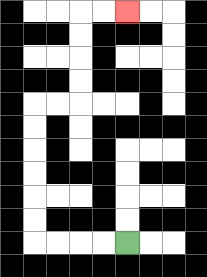{'start': '[5, 10]', 'end': '[5, 0]', 'path_directions': 'L,L,L,L,U,U,U,U,U,U,R,R,U,U,U,U,R,R', 'path_coordinates': '[[5, 10], [4, 10], [3, 10], [2, 10], [1, 10], [1, 9], [1, 8], [1, 7], [1, 6], [1, 5], [1, 4], [2, 4], [3, 4], [3, 3], [3, 2], [3, 1], [3, 0], [4, 0], [5, 0]]'}